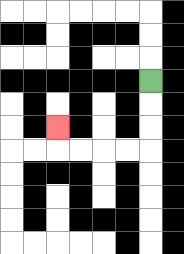{'start': '[6, 3]', 'end': '[2, 5]', 'path_directions': 'D,D,D,L,L,L,L,U', 'path_coordinates': '[[6, 3], [6, 4], [6, 5], [6, 6], [5, 6], [4, 6], [3, 6], [2, 6], [2, 5]]'}